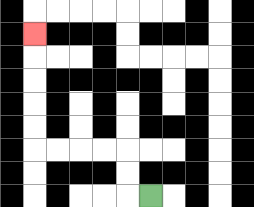{'start': '[6, 8]', 'end': '[1, 1]', 'path_directions': 'L,U,U,L,L,L,L,U,U,U,U,U', 'path_coordinates': '[[6, 8], [5, 8], [5, 7], [5, 6], [4, 6], [3, 6], [2, 6], [1, 6], [1, 5], [1, 4], [1, 3], [1, 2], [1, 1]]'}